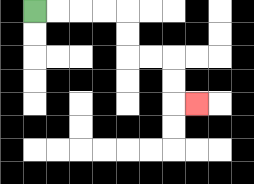{'start': '[1, 0]', 'end': '[8, 4]', 'path_directions': 'R,R,R,R,D,D,R,R,D,D,R', 'path_coordinates': '[[1, 0], [2, 0], [3, 0], [4, 0], [5, 0], [5, 1], [5, 2], [6, 2], [7, 2], [7, 3], [7, 4], [8, 4]]'}